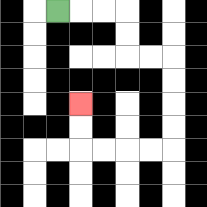{'start': '[2, 0]', 'end': '[3, 4]', 'path_directions': 'R,R,R,D,D,R,R,D,D,D,D,L,L,L,L,U,U', 'path_coordinates': '[[2, 0], [3, 0], [4, 0], [5, 0], [5, 1], [5, 2], [6, 2], [7, 2], [7, 3], [7, 4], [7, 5], [7, 6], [6, 6], [5, 6], [4, 6], [3, 6], [3, 5], [3, 4]]'}